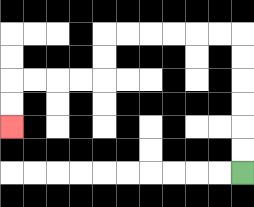{'start': '[10, 7]', 'end': '[0, 5]', 'path_directions': 'U,U,U,U,U,U,L,L,L,L,L,L,D,D,L,L,L,L,D,D', 'path_coordinates': '[[10, 7], [10, 6], [10, 5], [10, 4], [10, 3], [10, 2], [10, 1], [9, 1], [8, 1], [7, 1], [6, 1], [5, 1], [4, 1], [4, 2], [4, 3], [3, 3], [2, 3], [1, 3], [0, 3], [0, 4], [0, 5]]'}